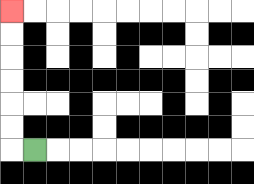{'start': '[1, 6]', 'end': '[0, 0]', 'path_directions': 'L,U,U,U,U,U,U', 'path_coordinates': '[[1, 6], [0, 6], [0, 5], [0, 4], [0, 3], [0, 2], [0, 1], [0, 0]]'}